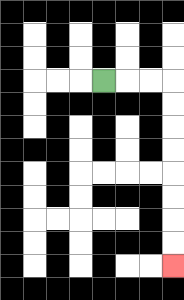{'start': '[4, 3]', 'end': '[7, 11]', 'path_directions': 'R,R,R,D,D,D,D,D,D,D,D', 'path_coordinates': '[[4, 3], [5, 3], [6, 3], [7, 3], [7, 4], [7, 5], [7, 6], [7, 7], [7, 8], [7, 9], [7, 10], [7, 11]]'}